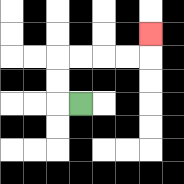{'start': '[3, 4]', 'end': '[6, 1]', 'path_directions': 'L,U,U,R,R,R,R,U', 'path_coordinates': '[[3, 4], [2, 4], [2, 3], [2, 2], [3, 2], [4, 2], [5, 2], [6, 2], [6, 1]]'}